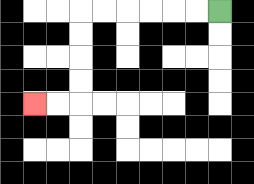{'start': '[9, 0]', 'end': '[1, 4]', 'path_directions': 'L,L,L,L,L,L,D,D,D,D,L,L', 'path_coordinates': '[[9, 0], [8, 0], [7, 0], [6, 0], [5, 0], [4, 0], [3, 0], [3, 1], [3, 2], [3, 3], [3, 4], [2, 4], [1, 4]]'}